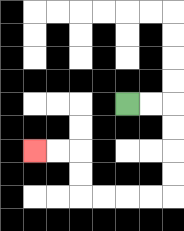{'start': '[5, 4]', 'end': '[1, 6]', 'path_directions': 'R,R,D,D,D,D,L,L,L,L,U,U,L,L', 'path_coordinates': '[[5, 4], [6, 4], [7, 4], [7, 5], [7, 6], [7, 7], [7, 8], [6, 8], [5, 8], [4, 8], [3, 8], [3, 7], [3, 6], [2, 6], [1, 6]]'}